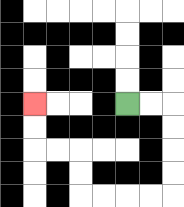{'start': '[5, 4]', 'end': '[1, 4]', 'path_directions': 'R,R,D,D,D,D,L,L,L,L,U,U,L,L,U,U', 'path_coordinates': '[[5, 4], [6, 4], [7, 4], [7, 5], [7, 6], [7, 7], [7, 8], [6, 8], [5, 8], [4, 8], [3, 8], [3, 7], [3, 6], [2, 6], [1, 6], [1, 5], [1, 4]]'}